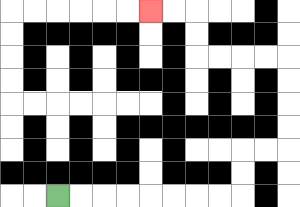{'start': '[2, 8]', 'end': '[6, 0]', 'path_directions': 'R,R,R,R,R,R,R,R,U,U,R,R,U,U,U,U,L,L,L,L,U,U,L,L', 'path_coordinates': '[[2, 8], [3, 8], [4, 8], [5, 8], [6, 8], [7, 8], [8, 8], [9, 8], [10, 8], [10, 7], [10, 6], [11, 6], [12, 6], [12, 5], [12, 4], [12, 3], [12, 2], [11, 2], [10, 2], [9, 2], [8, 2], [8, 1], [8, 0], [7, 0], [6, 0]]'}